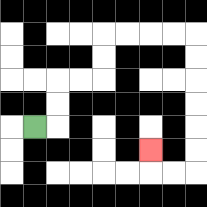{'start': '[1, 5]', 'end': '[6, 6]', 'path_directions': 'R,U,U,R,R,U,U,R,R,R,R,D,D,D,D,D,D,L,L,U', 'path_coordinates': '[[1, 5], [2, 5], [2, 4], [2, 3], [3, 3], [4, 3], [4, 2], [4, 1], [5, 1], [6, 1], [7, 1], [8, 1], [8, 2], [8, 3], [8, 4], [8, 5], [8, 6], [8, 7], [7, 7], [6, 7], [6, 6]]'}